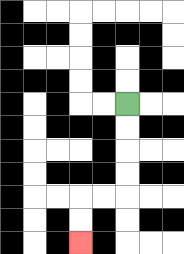{'start': '[5, 4]', 'end': '[3, 10]', 'path_directions': 'D,D,D,D,L,L,D,D', 'path_coordinates': '[[5, 4], [5, 5], [5, 6], [5, 7], [5, 8], [4, 8], [3, 8], [3, 9], [3, 10]]'}